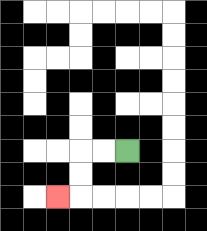{'start': '[5, 6]', 'end': '[2, 8]', 'path_directions': 'L,L,D,D,L', 'path_coordinates': '[[5, 6], [4, 6], [3, 6], [3, 7], [3, 8], [2, 8]]'}